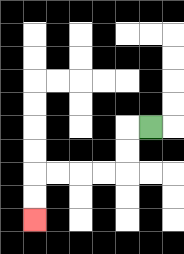{'start': '[6, 5]', 'end': '[1, 9]', 'path_directions': 'L,D,D,L,L,L,L,D,D', 'path_coordinates': '[[6, 5], [5, 5], [5, 6], [5, 7], [4, 7], [3, 7], [2, 7], [1, 7], [1, 8], [1, 9]]'}